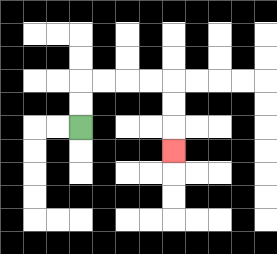{'start': '[3, 5]', 'end': '[7, 6]', 'path_directions': 'U,U,R,R,R,R,D,D,D', 'path_coordinates': '[[3, 5], [3, 4], [3, 3], [4, 3], [5, 3], [6, 3], [7, 3], [7, 4], [7, 5], [7, 6]]'}